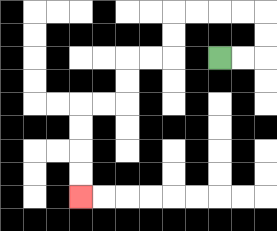{'start': '[9, 2]', 'end': '[3, 8]', 'path_directions': 'R,R,U,U,L,L,L,L,D,D,L,L,D,D,L,L,D,D,D,D', 'path_coordinates': '[[9, 2], [10, 2], [11, 2], [11, 1], [11, 0], [10, 0], [9, 0], [8, 0], [7, 0], [7, 1], [7, 2], [6, 2], [5, 2], [5, 3], [5, 4], [4, 4], [3, 4], [3, 5], [3, 6], [3, 7], [3, 8]]'}